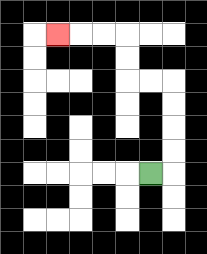{'start': '[6, 7]', 'end': '[2, 1]', 'path_directions': 'R,U,U,U,U,L,L,U,U,L,L,L', 'path_coordinates': '[[6, 7], [7, 7], [7, 6], [7, 5], [7, 4], [7, 3], [6, 3], [5, 3], [5, 2], [5, 1], [4, 1], [3, 1], [2, 1]]'}